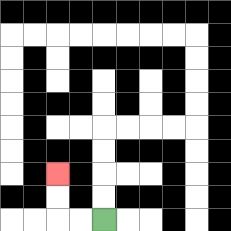{'start': '[4, 9]', 'end': '[2, 7]', 'path_directions': 'L,L,U,U', 'path_coordinates': '[[4, 9], [3, 9], [2, 9], [2, 8], [2, 7]]'}